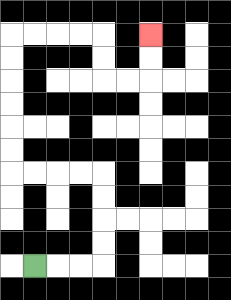{'start': '[1, 11]', 'end': '[6, 1]', 'path_directions': 'R,R,R,U,U,U,U,L,L,L,L,U,U,U,U,U,U,R,R,R,R,D,D,R,R,U,U', 'path_coordinates': '[[1, 11], [2, 11], [3, 11], [4, 11], [4, 10], [4, 9], [4, 8], [4, 7], [3, 7], [2, 7], [1, 7], [0, 7], [0, 6], [0, 5], [0, 4], [0, 3], [0, 2], [0, 1], [1, 1], [2, 1], [3, 1], [4, 1], [4, 2], [4, 3], [5, 3], [6, 3], [6, 2], [6, 1]]'}